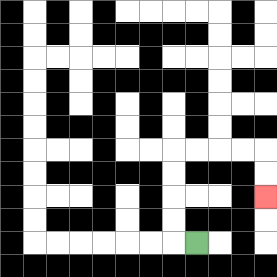{'start': '[8, 10]', 'end': '[11, 8]', 'path_directions': 'L,U,U,U,U,R,R,R,R,D,D', 'path_coordinates': '[[8, 10], [7, 10], [7, 9], [7, 8], [7, 7], [7, 6], [8, 6], [9, 6], [10, 6], [11, 6], [11, 7], [11, 8]]'}